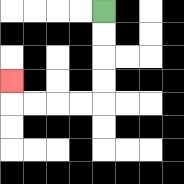{'start': '[4, 0]', 'end': '[0, 3]', 'path_directions': 'D,D,D,D,L,L,L,L,U', 'path_coordinates': '[[4, 0], [4, 1], [4, 2], [4, 3], [4, 4], [3, 4], [2, 4], [1, 4], [0, 4], [0, 3]]'}